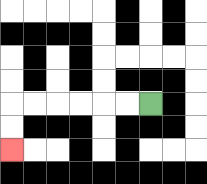{'start': '[6, 4]', 'end': '[0, 6]', 'path_directions': 'L,L,L,L,L,L,D,D', 'path_coordinates': '[[6, 4], [5, 4], [4, 4], [3, 4], [2, 4], [1, 4], [0, 4], [0, 5], [0, 6]]'}